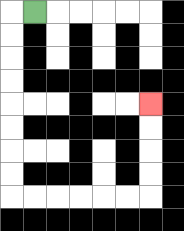{'start': '[1, 0]', 'end': '[6, 4]', 'path_directions': 'L,D,D,D,D,D,D,D,D,R,R,R,R,R,R,U,U,U,U', 'path_coordinates': '[[1, 0], [0, 0], [0, 1], [0, 2], [0, 3], [0, 4], [0, 5], [0, 6], [0, 7], [0, 8], [1, 8], [2, 8], [3, 8], [4, 8], [5, 8], [6, 8], [6, 7], [6, 6], [6, 5], [6, 4]]'}